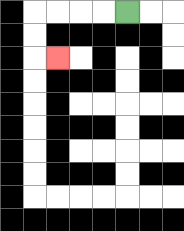{'start': '[5, 0]', 'end': '[2, 2]', 'path_directions': 'L,L,L,L,D,D,R', 'path_coordinates': '[[5, 0], [4, 0], [3, 0], [2, 0], [1, 0], [1, 1], [1, 2], [2, 2]]'}